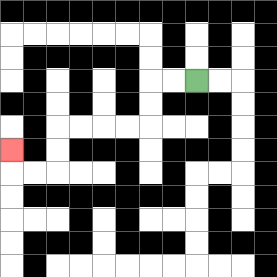{'start': '[8, 3]', 'end': '[0, 6]', 'path_directions': 'L,L,D,D,L,L,L,L,D,D,L,L,U', 'path_coordinates': '[[8, 3], [7, 3], [6, 3], [6, 4], [6, 5], [5, 5], [4, 5], [3, 5], [2, 5], [2, 6], [2, 7], [1, 7], [0, 7], [0, 6]]'}